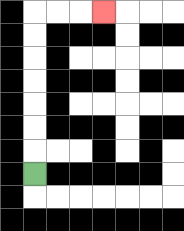{'start': '[1, 7]', 'end': '[4, 0]', 'path_directions': 'U,U,U,U,U,U,U,R,R,R', 'path_coordinates': '[[1, 7], [1, 6], [1, 5], [1, 4], [1, 3], [1, 2], [1, 1], [1, 0], [2, 0], [3, 0], [4, 0]]'}